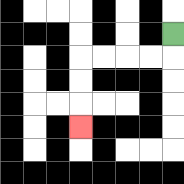{'start': '[7, 1]', 'end': '[3, 5]', 'path_directions': 'D,L,L,L,L,D,D,D', 'path_coordinates': '[[7, 1], [7, 2], [6, 2], [5, 2], [4, 2], [3, 2], [3, 3], [3, 4], [3, 5]]'}